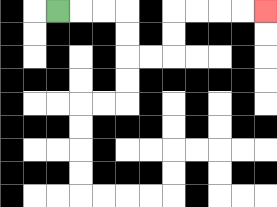{'start': '[2, 0]', 'end': '[11, 0]', 'path_directions': 'R,R,R,D,D,R,R,U,U,R,R,R,R', 'path_coordinates': '[[2, 0], [3, 0], [4, 0], [5, 0], [5, 1], [5, 2], [6, 2], [7, 2], [7, 1], [7, 0], [8, 0], [9, 0], [10, 0], [11, 0]]'}